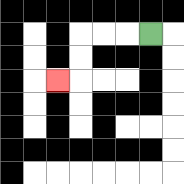{'start': '[6, 1]', 'end': '[2, 3]', 'path_directions': 'L,L,L,D,D,L', 'path_coordinates': '[[6, 1], [5, 1], [4, 1], [3, 1], [3, 2], [3, 3], [2, 3]]'}